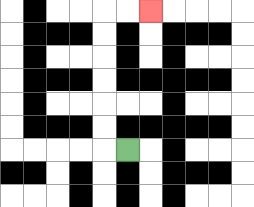{'start': '[5, 6]', 'end': '[6, 0]', 'path_directions': 'L,U,U,U,U,U,U,R,R', 'path_coordinates': '[[5, 6], [4, 6], [4, 5], [4, 4], [4, 3], [4, 2], [4, 1], [4, 0], [5, 0], [6, 0]]'}